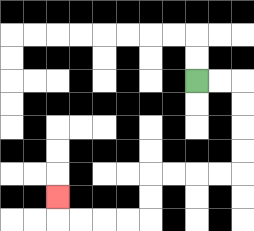{'start': '[8, 3]', 'end': '[2, 8]', 'path_directions': 'R,R,D,D,D,D,L,L,L,L,D,D,L,L,L,L,U', 'path_coordinates': '[[8, 3], [9, 3], [10, 3], [10, 4], [10, 5], [10, 6], [10, 7], [9, 7], [8, 7], [7, 7], [6, 7], [6, 8], [6, 9], [5, 9], [4, 9], [3, 9], [2, 9], [2, 8]]'}